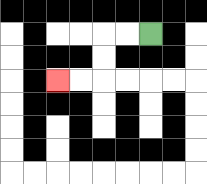{'start': '[6, 1]', 'end': '[2, 3]', 'path_directions': 'L,L,D,D,L,L', 'path_coordinates': '[[6, 1], [5, 1], [4, 1], [4, 2], [4, 3], [3, 3], [2, 3]]'}